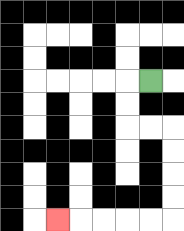{'start': '[6, 3]', 'end': '[2, 9]', 'path_directions': 'L,D,D,R,R,D,D,D,D,L,L,L,L,L', 'path_coordinates': '[[6, 3], [5, 3], [5, 4], [5, 5], [6, 5], [7, 5], [7, 6], [7, 7], [7, 8], [7, 9], [6, 9], [5, 9], [4, 9], [3, 9], [2, 9]]'}